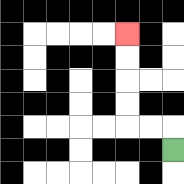{'start': '[7, 6]', 'end': '[5, 1]', 'path_directions': 'U,L,L,U,U,U,U', 'path_coordinates': '[[7, 6], [7, 5], [6, 5], [5, 5], [5, 4], [5, 3], [5, 2], [5, 1]]'}